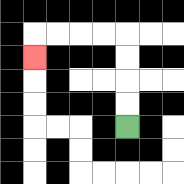{'start': '[5, 5]', 'end': '[1, 2]', 'path_directions': 'U,U,U,U,L,L,L,L,D', 'path_coordinates': '[[5, 5], [5, 4], [5, 3], [5, 2], [5, 1], [4, 1], [3, 1], [2, 1], [1, 1], [1, 2]]'}